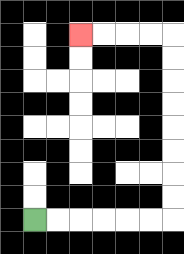{'start': '[1, 9]', 'end': '[3, 1]', 'path_directions': 'R,R,R,R,R,R,U,U,U,U,U,U,U,U,L,L,L,L', 'path_coordinates': '[[1, 9], [2, 9], [3, 9], [4, 9], [5, 9], [6, 9], [7, 9], [7, 8], [7, 7], [7, 6], [7, 5], [7, 4], [7, 3], [7, 2], [7, 1], [6, 1], [5, 1], [4, 1], [3, 1]]'}